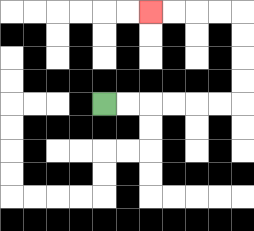{'start': '[4, 4]', 'end': '[6, 0]', 'path_directions': 'R,R,R,R,R,R,U,U,U,U,L,L,L,L', 'path_coordinates': '[[4, 4], [5, 4], [6, 4], [7, 4], [8, 4], [9, 4], [10, 4], [10, 3], [10, 2], [10, 1], [10, 0], [9, 0], [8, 0], [7, 0], [6, 0]]'}